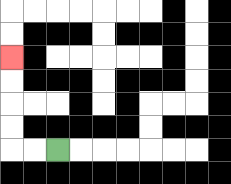{'start': '[2, 6]', 'end': '[0, 2]', 'path_directions': 'L,L,U,U,U,U', 'path_coordinates': '[[2, 6], [1, 6], [0, 6], [0, 5], [0, 4], [0, 3], [0, 2]]'}